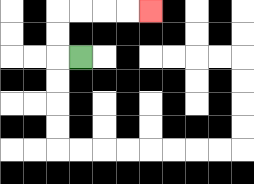{'start': '[3, 2]', 'end': '[6, 0]', 'path_directions': 'L,U,U,R,R,R,R', 'path_coordinates': '[[3, 2], [2, 2], [2, 1], [2, 0], [3, 0], [4, 0], [5, 0], [6, 0]]'}